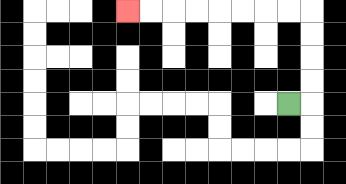{'start': '[12, 4]', 'end': '[5, 0]', 'path_directions': 'R,U,U,U,U,L,L,L,L,L,L,L,L', 'path_coordinates': '[[12, 4], [13, 4], [13, 3], [13, 2], [13, 1], [13, 0], [12, 0], [11, 0], [10, 0], [9, 0], [8, 0], [7, 0], [6, 0], [5, 0]]'}